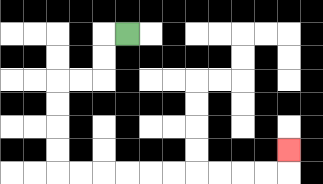{'start': '[5, 1]', 'end': '[12, 6]', 'path_directions': 'L,D,D,L,L,D,D,D,D,R,R,R,R,R,R,R,R,R,R,U', 'path_coordinates': '[[5, 1], [4, 1], [4, 2], [4, 3], [3, 3], [2, 3], [2, 4], [2, 5], [2, 6], [2, 7], [3, 7], [4, 7], [5, 7], [6, 7], [7, 7], [8, 7], [9, 7], [10, 7], [11, 7], [12, 7], [12, 6]]'}